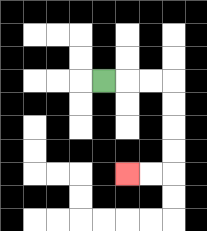{'start': '[4, 3]', 'end': '[5, 7]', 'path_directions': 'R,R,R,D,D,D,D,L,L', 'path_coordinates': '[[4, 3], [5, 3], [6, 3], [7, 3], [7, 4], [7, 5], [7, 6], [7, 7], [6, 7], [5, 7]]'}